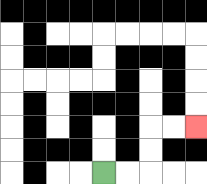{'start': '[4, 7]', 'end': '[8, 5]', 'path_directions': 'R,R,U,U,R,R', 'path_coordinates': '[[4, 7], [5, 7], [6, 7], [6, 6], [6, 5], [7, 5], [8, 5]]'}